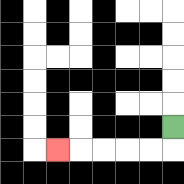{'start': '[7, 5]', 'end': '[2, 6]', 'path_directions': 'D,L,L,L,L,L', 'path_coordinates': '[[7, 5], [7, 6], [6, 6], [5, 6], [4, 6], [3, 6], [2, 6]]'}